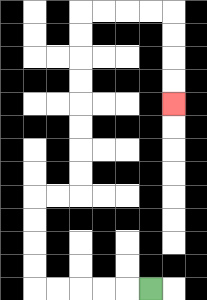{'start': '[6, 12]', 'end': '[7, 4]', 'path_directions': 'L,L,L,L,L,U,U,U,U,R,R,U,U,U,U,U,U,U,U,R,R,R,R,D,D,D,D', 'path_coordinates': '[[6, 12], [5, 12], [4, 12], [3, 12], [2, 12], [1, 12], [1, 11], [1, 10], [1, 9], [1, 8], [2, 8], [3, 8], [3, 7], [3, 6], [3, 5], [3, 4], [3, 3], [3, 2], [3, 1], [3, 0], [4, 0], [5, 0], [6, 0], [7, 0], [7, 1], [7, 2], [7, 3], [7, 4]]'}